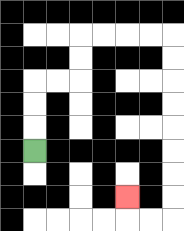{'start': '[1, 6]', 'end': '[5, 8]', 'path_directions': 'U,U,U,R,R,U,U,R,R,R,R,D,D,D,D,D,D,D,D,L,L,U', 'path_coordinates': '[[1, 6], [1, 5], [1, 4], [1, 3], [2, 3], [3, 3], [3, 2], [3, 1], [4, 1], [5, 1], [6, 1], [7, 1], [7, 2], [7, 3], [7, 4], [7, 5], [7, 6], [7, 7], [7, 8], [7, 9], [6, 9], [5, 9], [5, 8]]'}